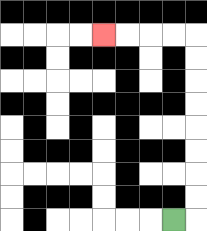{'start': '[7, 9]', 'end': '[4, 1]', 'path_directions': 'R,U,U,U,U,U,U,U,U,L,L,L,L', 'path_coordinates': '[[7, 9], [8, 9], [8, 8], [8, 7], [8, 6], [8, 5], [8, 4], [8, 3], [8, 2], [8, 1], [7, 1], [6, 1], [5, 1], [4, 1]]'}